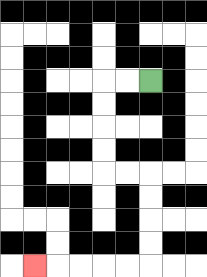{'start': '[6, 3]', 'end': '[1, 11]', 'path_directions': 'L,L,D,D,D,D,R,R,D,D,D,D,L,L,L,L,L', 'path_coordinates': '[[6, 3], [5, 3], [4, 3], [4, 4], [4, 5], [4, 6], [4, 7], [5, 7], [6, 7], [6, 8], [6, 9], [6, 10], [6, 11], [5, 11], [4, 11], [3, 11], [2, 11], [1, 11]]'}